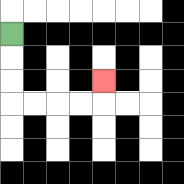{'start': '[0, 1]', 'end': '[4, 3]', 'path_directions': 'D,D,D,R,R,R,R,U', 'path_coordinates': '[[0, 1], [0, 2], [0, 3], [0, 4], [1, 4], [2, 4], [3, 4], [4, 4], [4, 3]]'}